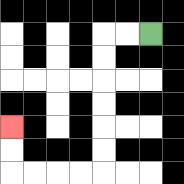{'start': '[6, 1]', 'end': '[0, 5]', 'path_directions': 'L,L,D,D,D,D,D,D,L,L,L,L,U,U', 'path_coordinates': '[[6, 1], [5, 1], [4, 1], [4, 2], [4, 3], [4, 4], [4, 5], [4, 6], [4, 7], [3, 7], [2, 7], [1, 7], [0, 7], [0, 6], [0, 5]]'}